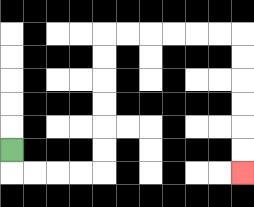{'start': '[0, 6]', 'end': '[10, 7]', 'path_directions': 'D,R,R,R,R,U,U,U,U,U,U,R,R,R,R,R,R,D,D,D,D,D,D', 'path_coordinates': '[[0, 6], [0, 7], [1, 7], [2, 7], [3, 7], [4, 7], [4, 6], [4, 5], [4, 4], [4, 3], [4, 2], [4, 1], [5, 1], [6, 1], [7, 1], [8, 1], [9, 1], [10, 1], [10, 2], [10, 3], [10, 4], [10, 5], [10, 6], [10, 7]]'}